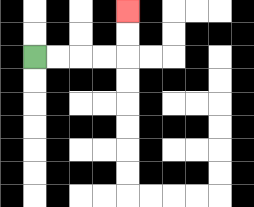{'start': '[1, 2]', 'end': '[5, 0]', 'path_directions': 'R,R,R,R,U,U', 'path_coordinates': '[[1, 2], [2, 2], [3, 2], [4, 2], [5, 2], [5, 1], [5, 0]]'}